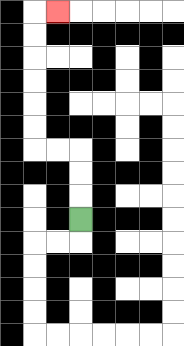{'start': '[3, 9]', 'end': '[2, 0]', 'path_directions': 'U,U,U,L,L,U,U,U,U,U,U,R', 'path_coordinates': '[[3, 9], [3, 8], [3, 7], [3, 6], [2, 6], [1, 6], [1, 5], [1, 4], [1, 3], [1, 2], [1, 1], [1, 0], [2, 0]]'}